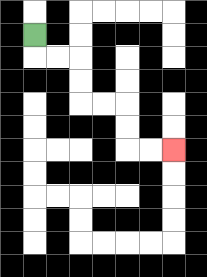{'start': '[1, 1]', 'end': '[7, 6]', 'path_directions': 'D,R,R,D,D,R,R,D,D,R,R', 'path_coordinates': '[[1, 1], [1, 2], [2, 2], [3, 2], [3, 3], [3, 4], [4, 4], [5, 4], [5, 5], [5, 6], [6, 6], [7, 6]]'}